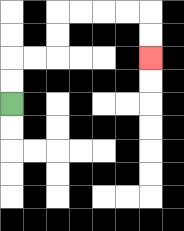{'start': '[0, 4]', 'end': '[6, 2]', 'path_directions': 'U,U,R,R,U,U,R,R,R,R,D,D', 'path_coordinates': '[[0, 4], [0, 3], [0, 2], [1, 2], [2, 2], [2, 1], [2, 0], [3, 0], [4, 0], [5, 0], [6, 0], [6, 1], [6, 2]]'}